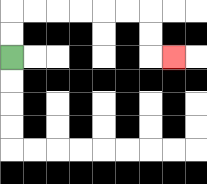{'start': '[0, 2]', 'end': '[7, 2]', 'path_directions': 'U,U,R,R,R,R,R,R,D,D,R', 'path_coordinates': '[[0, 2], [0, 1], [0, 0], [1, 0], [2, 0], [3, 0], [4, 0], [5, 0], [6, 0], [6, 1], [6, 2], [7, 2]]'}